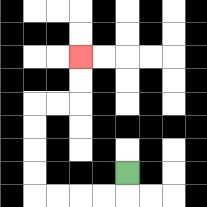{'start': '[5, 7]', 'end': '[3, 2]', 'path_directions': 'D,L,L,L,L,U,U,U,U,R,R,U,U', 'path_coordinates': '[[5, 7], [5, 8], [4, 8], [3, 8], [2, 8], [1, 8], [1, 7], [1, 6], [1, 5], [1, 4], [2, 4], [3, 4], [3, 3], [3, 2]]'}